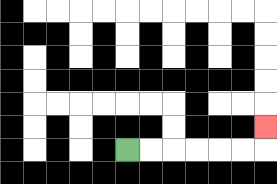{'start': '[5, 6]', 'end': '[11, 5]', 'path_directions': 'R,R,R,R,R,R,U', 'path_coordinates': '[[5, 6], [6, 6], [7, 6], [8, 6], [9, 6], [10, 6], [11, 6], [11, 5]]'}